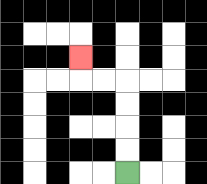{'start': '[5, 7]', 'end': '[3, 2]', 'path_directions': 'U,U,U,U,L,L,U', 'path_coordinates': '[[5, 7], [5, 6], [5, 5], [5, 4], [5, 3], [4, 3], [3, 3], [3, 2]]'}